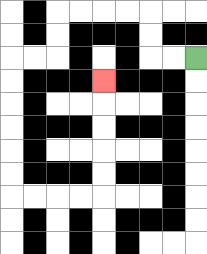{'start': '[8, 2]', 'end': '[4, 3]', 'path_directions': 'L,L,U,U,L,L,L,L,D,D,L,L,D,D,D,D,D,D,R,R,R,R,U,U,U,U,U', 'path_coordinates': '[[8, 2], [7, 2], [6, 2], [6, 1], [6, 0], [5, 0], [4, 0], [3, 0], [2, 0], [2, 1], [2, 2], [1, 2], [0, 2], [0, 3], [0, 4], [0, 5], [0, 6], [0, 7], [0, 8], [1, 8], [2, 8], [3, 8], [4, 8], [4, 7], [4, 6], [4, 5], [4, 4], [4, 3]]'}